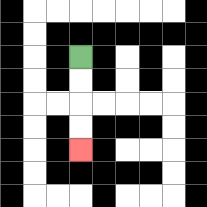{'start': '[3, 2]', 'end': '[3, 6]', 'path_directions': 'D,D,D,D', 'path_coordinates': '[[3, 2], [3, 3], [3, 4], [3, 5], [3, 6]]'}